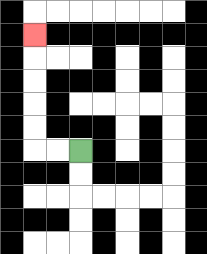{'start': '[3, 6]', 'end': '[1, 1]', 'path_directions': 'L,L,U,U,U,U,U', 'path_coordinates': '[[3, 6], [2, 6], [1, 6], [1, 5], [1, 4], [1, 3], [1, 2], [1, 1]]'}